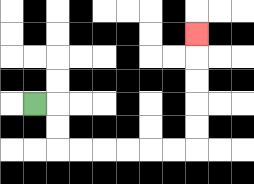{'start': '[1, 4]', 'end': '[8, 1]', 'path_directions': 'R,D,D,R,R,R,R,R,R,U,U,U,U,U', 'path_coordinates': '[[1, 4], [2, 4], [2, 5], [2, 6], [3, 6], [4, 6], [5, 6], [6, 6], [7, 6], [8, 6], [8, 5], [8, 4], [8, 3], [8, 2], [8, 1]]'}